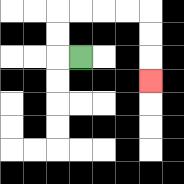{'start': '[3, 2]', 'end': '[6, 3]', 'path_directions': 'L,U,U,R,R,R,R,D,D,D', 'path_coordinates': '[[3, 2], [2, 2], [2, 1], [2, 0], [3, 0], [4, 0], [5, 0], [6, 0], [6, 1], [6, 2], [6, 3]]'}